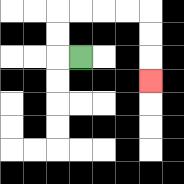{'start': '[3, 2]', 'end': '[6, 3]', 'path_directions': 'L,U,U,R,R,R,R,D,D,D', 'path_coordinates': '[[3, 2], [2, 2], [2, 1], [2, 0], [3, 0], [4, 0], [5, 0], [6, 0], [6, 1], [6, 2], [6, 3]]'}